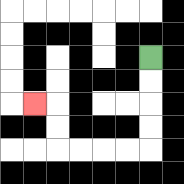{'start': '[6, 2]', 'end': '[1, 4]', 'path_directions': 'D,D,D,D,L,L,L,L,U,U,L', 'path_coordinates': '[[6, 2], [6, 3], [6, 4], [6, 5], [6, 6], [5, 6], [4, 6], [3, 6], [2, 6], [2, 5], [2, 4], [1, 4]]'}